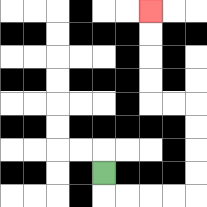{'start': '[4, 7]', 'end': '[6, 0]', 'path_directions': 'D,R,R,R,R,U,U,U,U,L,L,U,U,U,U', 'path_coordinates': '[[4, 7], [4, 8], [5, 8], [6, 8], [7, 8], [8, 8], [8, 7], [8, 6], [8, 5], [8, 4], [7, 4], [6, 4], [6, 3], [6, 2], [6, 1], [6, 0]]'}